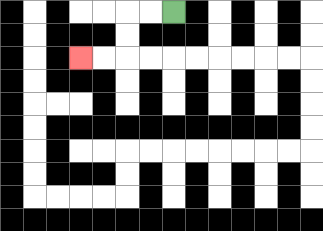{'start': '[7, 0]', 'end': '[3, 2]', 'path_directions': 'L,L,D,D,L,L', 'path_coordinates': '[[7, 0], [6, 0], [5, 0], [5, 1], [5, 2], [4, 2], [3, 2]]'}